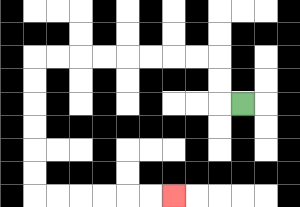{'start': '[10, 4]', 'end': '[7, 8]', 'path_directions': 'L,U,U,L,L,L,L,L,L,L,L,D,D,D,D,D,D,R,R,R,R,R,R', 'path_coordinates': '[[10, 4], [9, 4], [9, 3], [9, 2], [8, 2], [7, 2], [6, 2], [5, 2], [4, 2], [3, 2], [2, 2], [1, 2], [1, 3], [1, 4], [1, 5], [1, 6], [1, 7], [1, 8], [2, 8], [3, 8], [4, 8], [5, 8], [6, 8], [7, 8]]'}